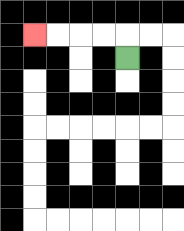{'start': '[5, 2]', 'end': '[1, 1]', 'path_directions': 'U,L,L,L,L', 'path_coordinates': '[[5, 2], [5, 1], [4, 1], [3, 1], [2, 1], [1, 1]]'}